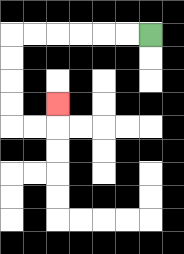{'start': '[6, 1]', 'end': '[2, 4]', 'path_directions': 'L,L,L,L,L,L,D,D,D,D,R,R,U', 'path_coordinates': '[[6, 1], [5, 1], [4, 1], [3, 1], [2, 1], [1, 1], [0, 1], [0, 2], [0, 3], [0, 4], [0, 5], [1, 5], [2, 5], [2, 4]]'}